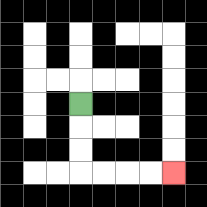{'start': '[3, 4]', 'end': '[7, 7]', 'path_directions': 'D,D,D,R,R,R,R', 'path_coordinates': '[[3, 4], [3, 5], [3, 6], [3, 7], [4, 7], [5, 7], [6, 7], [7, 7]]'}